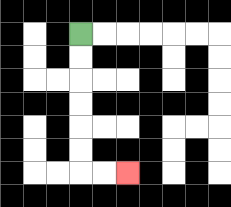{'start': '[3, 1]', 'end': '[5, 7]', 'path_directions': 'D,D,D,D,D,D,R,R', 'path_coordinates': '[[3, 1], [3, 2], [3, 3], [3, 4], [3, 5], [3, 6], [3, 7], [4, 7], [5, 7]]'}